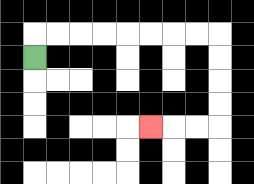{'start': '[1, 2]', 'end': '[6, 5]', 'path_directions': 'U,R,R,R,R,R,R,R,R,D,D,D,D,L,L,L', 'path_coordinates': '[[1, 2], [1, 1], [2, 1], [3, 1], [4, 1], [5, 1], [6, 1], [7, 1], [8, 1], [9, 1], [9, 2], [9, 3], [9, 4], [9, 5], [8, 5], [7, 5], [6, 5]]'}